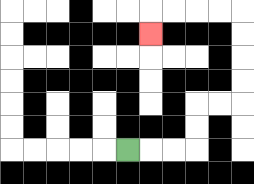{'start': '[5, 6]', 'end': '[6, 1]', 'path_directions': 'R,R,R,U,U,R,R,U,U,U,U,L,L,L,L,D', 'path_coordinates': '[[5, 6], [6, 6], [7, 6], [8, 6], [8, 5], [8, 4], [9, 4], [10, 4], [10, 3], [10, 2], [10, 1], [10, 0], [9, 0], [8, 0], [7, 0], [6, 0], [6, 1]]'}